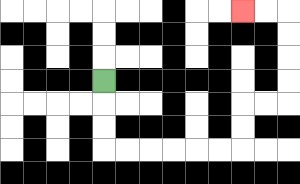{'start': '[4, 3]', 'end': '[10, 0]', 'path_directions': 'D,D,D,R,R,R,R,R,R,U,U,R,R,U,U,U,U,L,L', 'path_coordinates': '[[4, 3], [4, 4], [4, 5], [4, 6], [5, 6], [6, 6], [7, 6], [8, 6], [9, 6], [10, 6], [10, 5], [10, 4], [11, 4], [12, 4], [12, 3], [12, 2], [12, 1], [12, 0], [11, 0], [10, 0]]'}